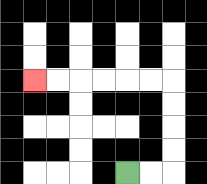{'start': '[5, 7]', 'end': '[1, 3]', 'path_directions': 'R,R,U,U,U,U,L,L,L,L,L,L', 'path_coordinates': '[[5, 7], [6, 7], [7, 7], [7, 6], [7, 5], [7, 4], [7, 3], [6, 3], [5, 3], [4, 3], [3, 3], [2, 3], [1, 3]]'}